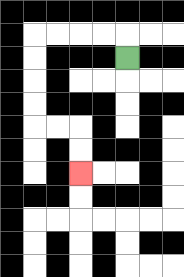{'start': '[5, 2]', 'end': '[3, 7]', 'path_directions': 'U,L,L,L,L,D,D,D,D,R,R,D,D', 'path_coordinates': '[[5, 2], [5, 1], [4, 1], [3, 1], [2, 1], [1, 1], [1, 2], [1, 3], [1, 4], [1, 5], [2, 5], [3, 5], [3, 6], [3, 7]]'}